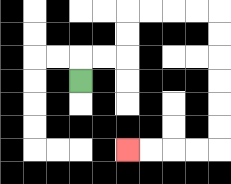{'start': '[3, 3]', 'end': '[5, 6]', 'path_directions': 'U,R,R,U,U,R,R,R,R,D,D,D,D,D,D,L,L,L,L', 'path_coordinates': '[[3, 3], [3, 2], [4, 2], [5, 2], [5, 1], [5, 0], [6, 0], [7, 0], [8, 0], [9, 0], [9, 1], [9, 2], [9, 3], [9, 4], [9, 5], [9, 6], [8, 6], [7, 6], [6, 6], [5, 6]]'}